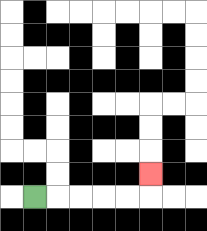{'start': '[1, 8]', 'end': '[6, 7]', 'path_directions': 'R,R,R,R,R,U', 'path_coordinates': '[[1, 8], [2, 8], [3, 8], [4, 8], [5, 8], [6, 8], [6, 7]]'}